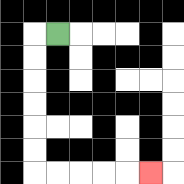{'start': '[2, 1]', 'end': '[6, 7]', 'path_directions': 'L,D,D,D,D,D,D,R,R,R,R,R', 'path_coordinates': '[[2, 1], [1, 1], [1, 2], [1, 3], [1, 4], [1, 5], [1, 6], [1, 7], [2, 7], [3, 7], [4, 7], [5, 7], [6, 7]]'}